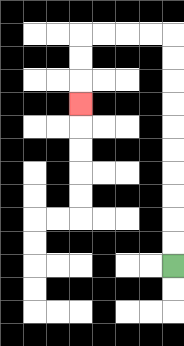{'start': '[7, 11]', 'end': '[3, 4]', 'path_directions': 'U,U,U,U,U,U,U,U,U,U,L,L,L,L,D,D,D', 'path_coordinates': '[[7, 11], [7, 10], [7, 9], [7, 8], [7, 7], [7, 6], [7, 5], [7, 4], [7, 3], [7, 2], [7, 1], [6, 1], [5, 1], [4, 1], [3, 1], [3, 2], [3, 3], [3, 4]]'}